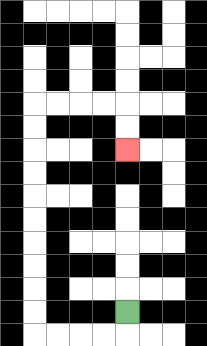{'start': '[5, 13]', 'end': '[5, 6]', 'path_directions': 'D,L,L,L,L,U,U,U,U,U,U,U,U,U,U,R,R,R,R,D,D', 'path_coordinates': '[[5, 13], [5, 14], [4, 14], [3, 14], [2, 14], [1, 14], [1, 13], [1, 12], [1, 11], [1, 10], [1, 9], [1, 8], [1, 7], [1, 6], [1, 5], [1, 4], [2, 4], [3, 4], [4, 4], [5, 4], [5, 5], [5, 6]]'}